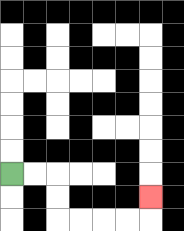{'start': '[0, 7]', 'end': '[6, 8]', 'path_directions': 'R,R,D,D,R,R,R,R,U', 'path_coordinates': '[[0, 7], [1, 7], [2, 7], [2, 8], [2, 9], [3, 9], [4, 9], [5, 9], [6, 9], [6, 8]]'}